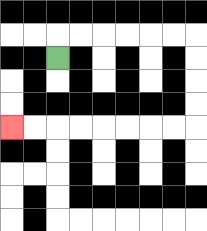{'start': '[2, 2]', 'end': '[0, 5]', 'path_directions': 'U,R,R,R,R,R,R,D,D,D,D,L,L,L,L,L,L,L,L', 'path_coordinates': '[[2, 2], [2, 1], [3, 1], [4, 1], [5, 1], [6, 1], [7, 1], [8, 1], [8, 2], [8, 3], [8, 4], [8, 5], [7, 5], [6, 5], [5, 5], [4, 5], [3, 5], [2, 5], [1, 5], [0, 5]]'}